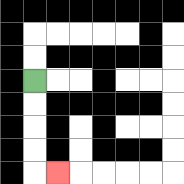{'start': '[1, 3]', 'end': '[2, 7]', 'path_directions': 'D,D,D,D,R', 'path_coordinates': '[[1, 3], [1, 4], [1, 5], [1, 6], [1, 7], [2, 7]]'}